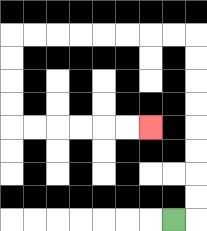{'start': '[7, 9]', 'end': '[6, 5]', 'path_directions': 'R,U,U,U,U,U,U,U,U,L,L,L,L,L,L,L,L,D,D,D,D,R,R,R,R,R,R', 'path_coordinates': '[[7, 9], [8, 9], [8, 8], [8, 7], [8, 6], [8, 5], [8, 4], [8, 3], [8, 2], [8, 1], [7, 1], [6, 1], [5, 1], [4, 1], [3, 1], [2, 1], [1, 1], [0, 1], [0, 2], [0, 3], [0, 4], [0, 5], [1, 5], [2, 5], [3, 5], [4, 5], [5, 5], [6, 5]]'}